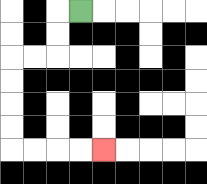{'start': '[3, 0]', 'end': '[4, 6]', 'path_directions': 'L,D,D,L,L,D,D,D,D,R,R,R,R', 'path_coordinates': '[[3, 0], [2, 0], [2, 1], [2, 2], [1, 2], [0, 2], [0, 3], [0, 4], [0, 5], [0, 6], [1, 6], [2, 6], [3, 6], [4, 6]]'}